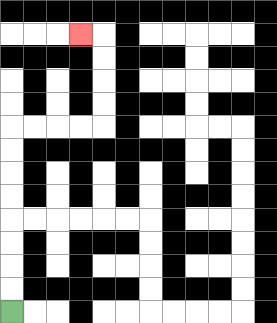{'start': '[0, 13]', 'end': '[3, 1]', 'path_directions': 'U,U,U,U,U,U,U,U,R,R,R,R,U,U,U,U,L', 'path_coordinates': '[[0, 13], [0, 12], [0, 11], [0, 10], [0, 9], [0, 8], [0, 7], [0, 6], [0, 5], [1, 5], [2, 5], [3, 5], [4, 5], [4, 4], [4, 3], [4, 2], [4, 1], [3, 1]]'}